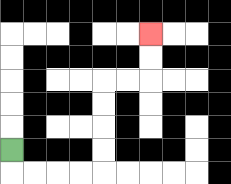{'start': '[0, 6]', 'end': '[6, 1]', 'path_directions': 'D,R,R,R,R,U,U,U,U,R,R,U,U', 'path_coordinates': '[[0, 6], [0, 7], [1, 7], [2, 7], [3, 7], [4, 7], [4, 6], [4, 5], [4, 4], [4, 3], [5, 3], [6, 3], [6, 2], [6, 1]]'}